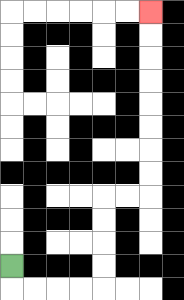{'start': '[0, 11]', 'end': '[6, 0]', 'path_directions': 'D,R,R,R,R,U,U,U,U,R,R,U,U,U,U,U,U,U,U', 'path_coordinates': '[[0, 11], [0, 12], [1, 12], [2, 12], [3, 12], [4, 12], [4, 11], [4, 10], [4, 9], [4, 8], [5, 8], [6, 8], [6, 7], [6, 6], [6, 5], [6, 4], [6, 3], [6, 2], [6, 1], [6, 0]]'}